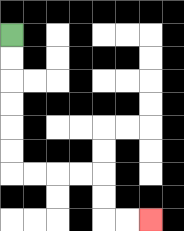{'start': '[0, 1]', 'end': '[6, 9]', 'path_directions': 'D,D,D,D,D,D,R,R,R,R,D,D,R,R', 'path_coordinates': '[[0, 1], [0, 2], [0, 3], [0, 4], [0, 5], [0, 6], [0, 7], [1, 7], [2, 7], [3, 7], [4, 7], [4, 8], [4, 9], [5, 9], [6, 9]]'}